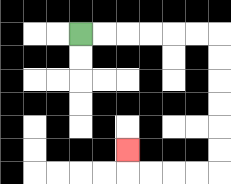{'start': '[3, 1]', 'end': '[5, 6]', 'path_directions': 'R,R,R,R,R,R,D,D,D,D,D,D,L,L,L,L,U', 'path_coordinates': '[[3, 1], [4, 1], [5, 1], [6, 1], [7, 1], [8, 1], [9, 1], [9, 2], [9, 3], [9, 4], [9, 5], [9, 6], [9, 7], [8, 7], [7, 7], [6, 7], [5, 7], [5, 6]]'}